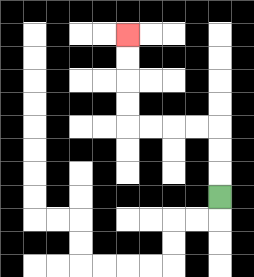{'start': '[9, 8]', 'end': '[5, 1]', 'path_directions': 'U,U,U,L,L,L,L,U,U,U,U', 'path_coordinates': '[[9, 8], [9, 7], [9, 6], [9, 5], [8, 5], [7, 5], [6, 5], [5, 5], [5, 4], [5, 3], [5, 2], [5, 1]]'}